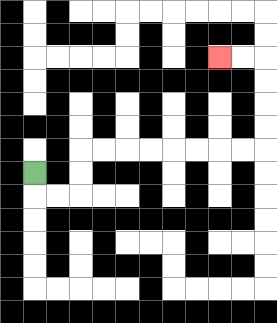{'start': '[1, 7]', 'end': '[9, 2]', 'path_directions': 'D,R,R,U,U,R,R,R,R,R,R,R,R,U,U,U,U,L,L', 'path_coordinates': '[[1, 7], [1, 8], [2, 8], [3, 8], [3, 7], [3, 6], [4, 6], [5, 6], [6, 6], [7, 6], [8, 6], [9, 6], [10, 6], [11, 6], [11, 5], [11, 4], [11, 3], [11, 2], [10, 2], [9, 2]]'}